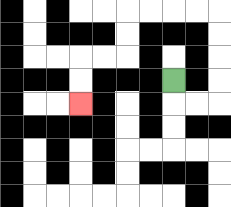{'start': '[7, 3]', 'end': '[3, 4]', 'path_directions': 'D,R,R,U,U,U,U,L,L,L,L,D,D,L,L,D,D', 'path_coordinates': '[[7, 3], [7, 4], [8, 4], [9, 4], [9, 3], [9, 2], [9, 1], [9, 0], [8, 0], [7, 0], [6, 0], [5, 0], [5, 1], [5, 2], [4, 2], [3, 2], [3, 3], [3, 4]]'}